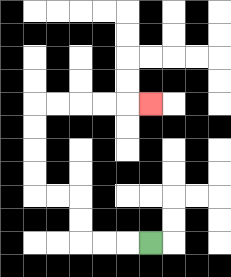{'start': '[6, 10]', 'end': '[6, 4]', 'path_directions': 'L,L,L,U,U,L,L,U,U,U,U,R,R,R,R,R', 'path_coordinates': '[[6, 10], [5, 10], [4, 10], [3, 10], [3, 9], [3, 8], [2, 8], [1, 8], [1, 7], [1, 6], [1, 5], [1, 4], [2, 4], [3, 4], [4, 4], [5, 4], [6, 4]]'}